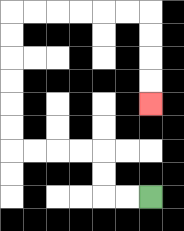{'start': '[6, 8]', 'end': '[6, 4]', 'path_directions': 'L,L,U,U,L,L,L,L,U,U,U,U,U,U,R,R,R,R,R,R,D,D,D,D', 'path_coordinates': '[[6, 8], [5, 8], [4, 8], [4, 7], [4, 6], [3, 6], [2, 6], [1, 6], [0, 6], [0, 5], [0, 4], [0, 3], [0, 2], [0, 1], [0, 0], [1, 0], [2, 0], [3, 0], [4, 0], [5, 0], [6, 0], [6, 1], [6, 2], [6, 3], [6, 4]]'}